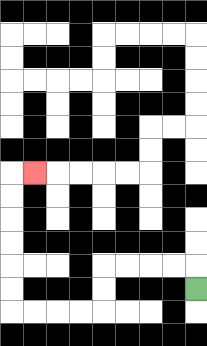{'start': '[8, 12]', 'end': '[1, 7]', 'path_directions': 'U,L,L,L,L,D,D,L,L,L,L,U,U,U,U,U,U,R', 'path_coordinates': '[[8, 12], [8, 11], [7, 11], [6, 11], [5, 11], [4, 11], [4, 12], [4, 13], [3, 13], [2, 13], [1, 13], [0, 13], [0, 12], [0, 11], [0, 10], [0, 9], [0, 8], [0, 7], [1, 7]]'}